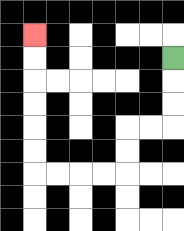{'start': '[7, 2]', 'end': '[1, 1]', 'path_directions': 'D,D,D,L,L,D,D,L,L,L,L,U,U,U,U,U,U', 'path_coordinates': '[[7, 2], [7, 3], [7, 4], [7, 5], [6, 5], [5, 5], [5, 6], [5, 7], [4, 7], [3, 7], [2, 7], [1, 7], [1, 6], [1, 5], [1, 4], [1, 3], [1, 2], [1, 1]]'}